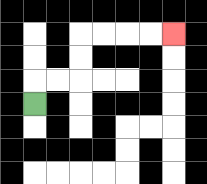{'start': '[1, 4]', 'end': '[7, 1]', 'path_directions': 'U,R,R,U,U,R,R,R,R', 'path_coordinates': '[[1, 4], [1, 3], [2, 3], [3, 3], [3, 2], [3, 1], [4, 1], [5, 1], [6, 1], [7, 1]]'}